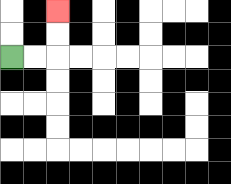{'start': '[0, 2]', 'end': '[2, 0]', 'path_directions': 'R,R,U,U', 'path_coordinates': '[[0, 2], [1, 2], [2, 2], [2, 1], [2, 0]]'}